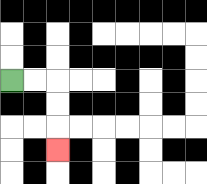{'start': '[0, 3]', 'end': '[2, 6]', 'path_directions': 'R,R,D,D,D', 'path_coordinates': '[[0, 3], [1, 3], [2, 3], [2, 4], [2, 5], [2, 6]]'}